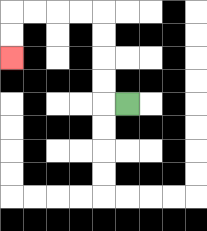{'start': '[5, 4]', 'end': '[0, 2]', 'path_directions': 'L,U,U,U,U,L,L,L,L,D,D', 'path_coordinates': '[[5, 4], [4, 4], [4, 3], [4, 2], [4, 1], [4, 0], [3, 0], [2, 0], [1, 0], [0, 0], [0, 1], [0, 2]]'}